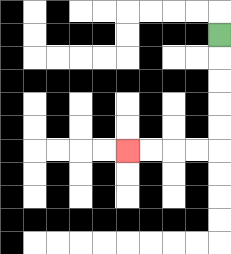{'start': '[9, 1]', 'end': '[5, 6]', 'path_directions': 'D,D,D,D,D,L,L,L,L', 'path_coordinates': '[[9, 1], [9, 2], [9, 3], [9, 4], [9, 5], [9, 6], [8, 6], [7, 6], [6, 6], [5, 6]]'}